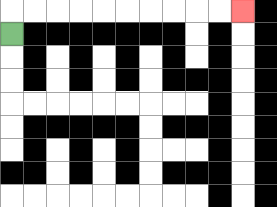{'start': '[0, 1]', 'end': '[10, 0]', 'path_directions': 'U,R,R,R,R,R,R,R,R,R,R', 'path_coordinates': '[[0, 1], [0, 0], [1, 0], [2, 0], [3, 0], [4, 0], [5, 0], [6, 0], [7, 0], [8, 0], [9, 0], [10, 0]]'}